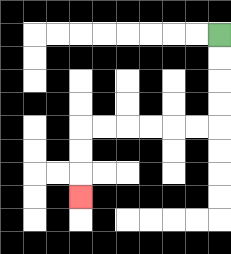{'start': '[9, 1]', 'end': '[3, 8]', 'path_directions': 'D,D,D,D,L,L,L,L,L,L,D,D,D', 'path_coordinates': '[[9, 1], [9, 2], [9, 3], [9, 4], [9, 5], [8, 5], [7, 5], [6, 5], [5, 5], [4, 5], [3, 5], [3, 6], [3, 7], [3, 8]]'}